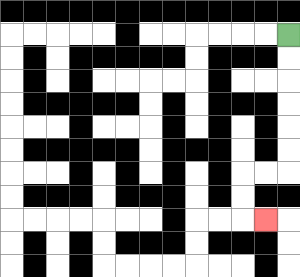{'start': '[12, 1]', 'end': '[11, 9]', 'path_directions': 'D,D,D,D,D,D,L,L,D,D,R', 'path_coordinates': '[[12, 1], [12, 2], [12, 3], [12, 4], [12, 5], [12, 6], [12, 7], [11, 7], [10, 7], [10, 8], [10, 9], [11, 9]]'}